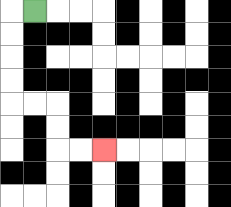{'start': '[1, 0]', 'end': '[4, 6]', 'path_directions': 'L,D,D,D,D,R,R,D,D,R,R', 'path_coordinates': '[[1, 0], [0, 0], [0, 1], [0, 2], [0, 3], [0, 4], [1, 4], [2, 4], [2, 5], [2, 6], [3, 6], [4, 6]]'}